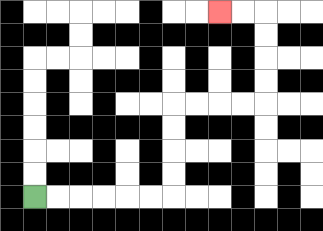{'start': '[1, 8]', 'end': '[9, 0]', 'path_directions': 'R,R,R,R,R,R,U,U,U,U,R,R,R,R,U,U,U,U,L,L', 'path_coordinates': '[[1, 8], [2, 8], [3, 8], [4, 8], [5, 8], [6, 8], [7, 8], [7, 7], [7, 6], [7, 5], [7, 4], [8, 4], [9, 4], [10, 4], [11, 4], [11, 3], [11, 2], [11, 1], [11, 0], [10, 0], [9, 0]]'}